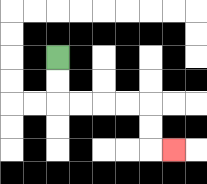{'start': '[2, 2]', 'end': '[7, 6]', 'path_directions': 'D,D,R,R,R,R,D,D,R', 'path_coordinates': '[[2, 2], [2, 3], [2, 4], [3, 4], [4, 4], [5, 4], [6, 4], [6, 5], [6, 6], [7, 6]]'}